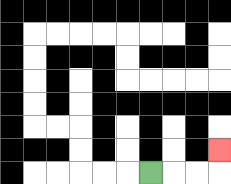{'start': '[6, 7]', 'end': '[9, 6]', 'path_directions': 'R,R,R,U', 'path_coordinates': '[[6, 7], [7, 7], [8, 7], [9, 7], [9, 6]]'}